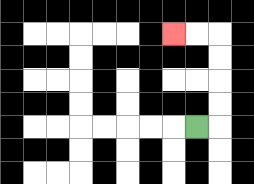{'start': '[8, 5]', 'end': '[7, 1]', 'path_directions': 'R,U,U,U,U,L,L', 'path_coordinates': '[[8, 5], [9, 5], [9, 4], [9, 3], [9, 2], [9, 1], [8, 1], [7, 1]]'}